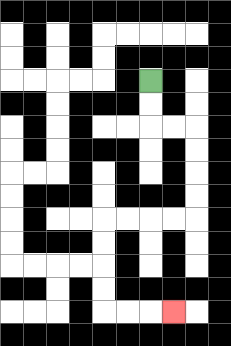{'start': '[6, 3]', 'end': '[7, 13]', 'path_directions': 'D,D,R,R,D,D,D,D,L,L,L,L,D,D,D,D,R,R,R', 'path_coordinates': '[[6, 3], [6, 4], [6, 5], [7, 5], [8, 5], [8, 6], [8, 7], [8, 8], [8, 9], [7, 9], [6, 9], [5, 9], [4, 9], [4, 10], [4, 11], [4, 12], [4, 13], [5, 13], [6, 13], [7, 13]]'}